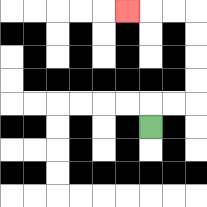{'start': '[6, 5]', 'end': '[5, 0]', 'path_directions': 'U,R,R,U,U,U,U,L,L,L', 'path_coordinates': '[[6, 5], [6, 4], [7, 4], [8, 4], [8, 3], [8, 2], [8, 1], [8, 0], [7, 0], [6, 0], [5, 0]]'}